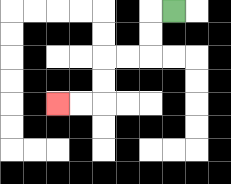{'start': '[7, 0]', 'end': '[2, 4]', 'path_directions': 'L,D,D,L,L,D,D,L,L', 'path_coordinates': '[[7, 0], [6, 0], [6, 1], [6, 2], [5, 2], [4, 2], [4, 3], [4, 4], [3, 4], [2, 4]]'}